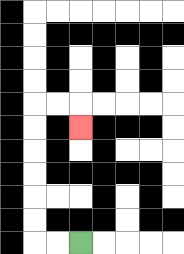{'start': '[3, 10]', 'end': '[3, 5]', 'path_directions': 'L,L,U,U,U,U,U,U,R,R,D', 'path_coordinates': '[[3, 10], [2, 10], [1, 10], [1, 9], [1, 8], [1, 7], [1, 6], [1, 5], [1, 4], [2, 4], [3, 4], [3, 5]]'}